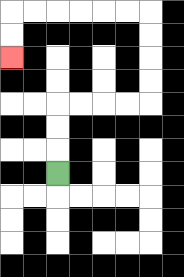{'start': '[2, 7]', 'end': '[0, 2]', 'path_directions': 'U,U,U,R,R,R,R,U,U,U,U,L,L,L,L,L,L,D,D', 'path_coordinates': '[[2, 7], [2, 6], [2, 5], [2, 4], [3, 4], [4, 4], [5, 4], [6, 4], [6, 3], [6, 2], [6, 1], [6, 0], [5, 0], [4, 0], [3, 0], [2, 0], [1, 0], [0, 0], [0, 1], [0, 2]]'}